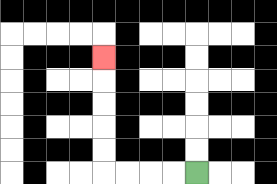{'start': '[8, 7]', 'end': '[4, 2]', 'path_directions': 'L,L,L,L,U,U,U,U,U', 'path_coordinates': '[[8, 7], [7, 7], [6, 7], [5, 7], [4, 7], [4, 6], [4, 5], [4, 4], [4, 3], [4, 2]]'}